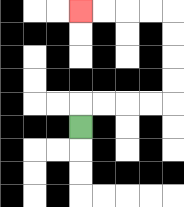{'start': '[3, 5]', 'end': '[3, 0]', 'path_directions': 'U,R,R,R,R,U,U,U,U,L,L,L,L', 'path_coordinates': '[[3, 5], [3, 4], [4, 4], [5, 4], [6, 4], [7, 4], [7, 3], [7, 2], [7, 1], [7, 0], [6, 0], [5, 0], [4, 0], [3, 0]]'}